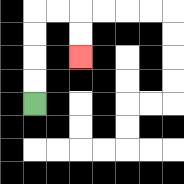{'start': '[1, 4]', 'end': '[3, 2]', 'path_directions': 'U,U,U,U,R,R,D,D', 'path_coordinates': '[[1, 4], [1, 3], [1, 2], [1, 1], [1, 0], [2, 0], [3, 0], [3, 1], [3, 2]]'}